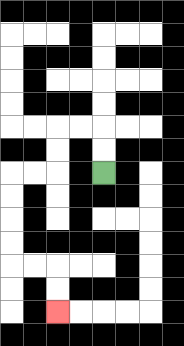{'start': '[4, 7]', 'end': '[2, 13]', 'path_directions': 'U,U,L,L,D,D,L,L,D,D,D,D,R,R,D,D', 'path_coordinates': '[[4, 7], [4, 6], [4, 5], [3, 5], [2, 5], [2, 6], [2, 7], [1, 7], [0, 7], [0, 8], [0, 9], [0, 10], [0, 11], [1, 11], [2, 11], [2, 12], [2, 13]]'}